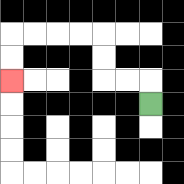{'start': '[6, 4]', 'end': '[0, 3]', 'path_directions': 'U,L,L,U,U,L,L,L,L,D,D', 'path_coordinates': '[[6, 4], [6, 3], [5, 3], [4, 3], [4, 2], [4, 1], [3, 1], [2, 1], [1, 1], [0, 1], [0, 2], [0, 3]]'}